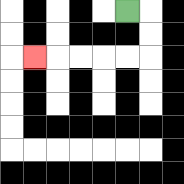{'start': '[5, 0]', 'end': '[1, 2]', 'path_directions': 'R,D,D,L,L,L,L,L', 'path_coordinates': '[[5, 0], [6, 0], [6, 1], [6, 2], [5, 2], [4, 2], [3, 2], [2, 2], [1, 2]]'}